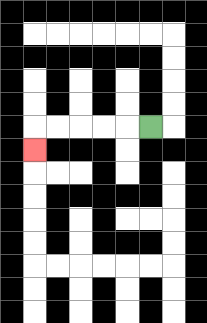{'start': '[6, 5]', 'end': '[1, 6]', 'path_directions': 'L,L,L,L,L,D', 'path_coordinates': '[[6, 5], [5, 5], [4, 5], [3, 5], [2, 5], [1, 5], [1, 6]]'}